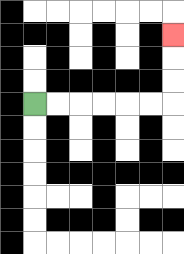{'start': '[1, 4]', 'end': '[7, 1]', 'path_directions': 'R,R,R,R,R,R,U,U,U', 'path_coordinates': '[[1, 4], [2, 4], [3, 4], [4, 4], [5, 4], [6, 4], [7, 4], [7, 3], [7, 2], [7, 1]]'}